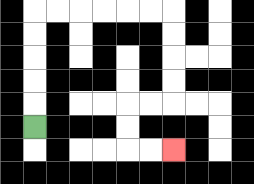{'start': '[1, 5]', 'end': '[7, 6]', 'path_directions': 'U,U,U,U,U,R,R,R,R,R,R,D,D,D,D,L,L,D,D,R,R', 'path_coordinates': '[[1, 5], [1, 4], [1, 3], [1, 2], [1, 1], [1, 0], [2, 0], [3, 0], [4, 0], [5, 0], [6, 0], [7, 0], [7, 1], [7, 2], [7, 3], [7, 4], [6, 4], [5, 4], [5, 5], [5, 6], [6, 6], [7, 6]]'}